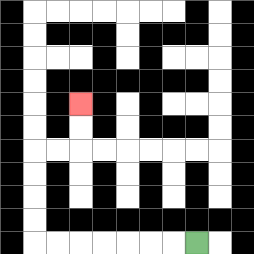{'start': '[8, 10]', 'end': '[3, 4]', 'path_directions': 'L,L,L,L,L,L,L,U,U,U,U,R,R,U,U', 'path_coordinates': '[[8, 10], [7, 10], [6, 10], [5, 10], [4, 10], [3, 10], [2, 10], [1, 10], [1, 9], [1, 8], [1, 7], [1, 6], [2, 6], [3, 6], [3, 5], [3, 4]]'}